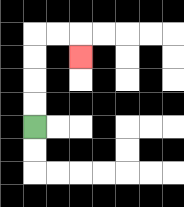{'start': '[1, 5]', 'end': '[3, 2]', 'path_directions': 'U,U,U,U,R,R,D', 'path_coordinates': '[[1, 5], [1, 4], [1, 3], [1, 2], [1, 1], [2, 1], [3, 1], [3, 2]]'}